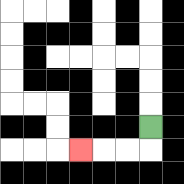{'start': '[6, 5]', 'end': '[3, 6]', 'path_directions': 'D,L,L,L', 'path_coordinates': '[[6, 5], [6, 6], [5, 6], [4, 6], [3, 6]]'}